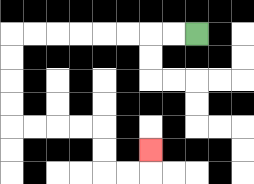{'start': '[8, 1]', 'end': '[6, 6]', 'path_directions': 'L,L,L,L,L,L,L,L,D,D,D,D,R,R,R,R,D,D,R,R,U', 'path_coordinates': '[[8, 1], [7, 1], [6, 1], [5, 1], [4, 1], [3, 1], [2, 1], [1, 1], [0, 1], [0, 2], [0, 3], [0, 4], [0, 5], [1, 5], [2, 5], [3, 5], [4, 5], [4, 6], [4, 7], [5, 7], [6, 7], [6, 6]]'}